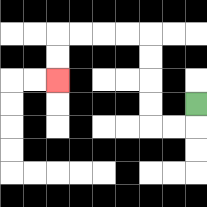{'start': '[8, 4]', 'end': '[2, 3]', 'path_directions': 'D,L,L,U,U,U,U,L,L,L,L,D,D', 'path_coordinates': '[[8, 4], [8, 5], [7, 5], [6, 5], [6, 4], [6, 3], [6, 2], [6, 1], [5, 1], [4, 1], [3, 1], [2, 1], [2, 2], [2, 3]]'}